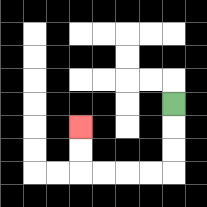{'start': '[7, 4]', 'end': '[3, 5]', 'path_directions': 'D,D,D,L,L,L,L,U,U', 'path_coordinates': '[[7, 4], [7, 5], [7, 6], [7, 7], [6, 7], [5, 7], [4, 7], [3, 7], [3, 6], [3, 5]]'}